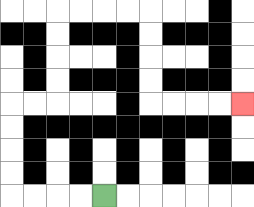{'start': '[4, 8]', 'end': '[10, 4]', 'path_directions': 'L,L,L,L,U,U,U,U,R,R,U,U,U,U,R,R,R,R,D,D,D,D,R,R,R,R', 'path_coordinates': '[[4, 8], [3, 8], [2, 8], [1, 8], [0, 8], [0, 7], [0, 6], [0, 5], [0, 4], [1, 4], [2, 4], [2, 3], [2, 2], [2, 1], [2, 0], [3, 0], [4, 0], [5, 0], [6, 0], [6, 1], [6, 2], [6, 3], [6, 4], [7, 4], [8, 4], [9, 4], [10, 4]]'}